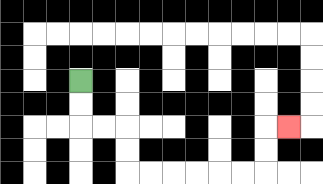{'start': '[3, 3]', 'end': '[12, 5]', 'path_directions': 'D,D,R,R,D,D,R,R,R,R,R,R,U,U,R', 'path_coordinates': '[[3, 3], [3, 4], [3, 5], [4, 5], [5, 5], [5, 6], [5, 7], [6, 7], [7, 7], [8, 7], [9, 7], [10, 7], [11, 7], [11, 6], [11, 5], [12, 5]]'}